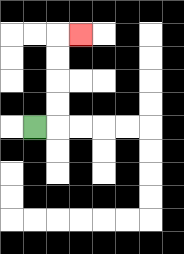{'start': '[1, 5]', 'end': '[3, 1]', 'path_directions': 'R,U,U,U,U,R', 'path_coordinates': '[[1, 5], [2, 5], [2, 4], [2, 3], [2, 2], [2, 1], [3, 1]]'}